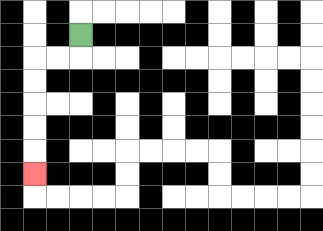{'start': '[3, 1]', 'end': '[1, 7]', 'path_directions': 'D,L,L,D,D,D,D,D', 'path_coordinates': '[[3, 1], [3, 2], [2, 2], [1, 2], [1, 3], [1, 4], [1, 5], [1, 6], [1, 7]]'}